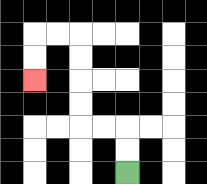{'start': '[5, 7]', 'end': '[1, 3]', 'path_directions': 'U,U,L,L,U,U,U,U,L,L,D,D', 'path_coordinates': '[[5, 7], [5, 6], [5, 5], [4, 5], [3, 5], [3, 4], [3, 3], [3, 2], [3, 1], [2, 1], [1, 1], [1, 2], [1, 3]]'}